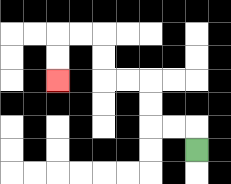{'start': '[8, 6]', 'end': '[2, 3]', 'path_directions': 'U,L,L,U,U,L,L,U,U,L,L,D,D', 'path_coordinates': '[[8, 6], [8, 5], [7, 5], [6, 5], [6, 4], [6, 3], [5, 3], [4, 3], [4, 2], [4, 1], [3, 1], [2, 1], [2, 2], [2, 3]]'}